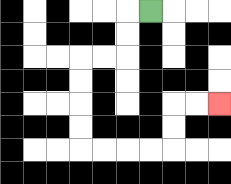{'start': '[6, 0]', 'end': '[9, 4]', 'path_directions': 'L,D,D,L,L,D,D,D,D,R,R,R,R,U,U,R,R', 'path_coordinates': '[[6, 0], [5, 0], [5, 1], [5, 2], [4, 2], [3, 2], [3, 3], [3, 4], [3, 5], [3, 6], [4, 6], [5, 6], [6, 6], [7, 6], [7, 5], [7, 4], [8, 4], [9, 4]]'}